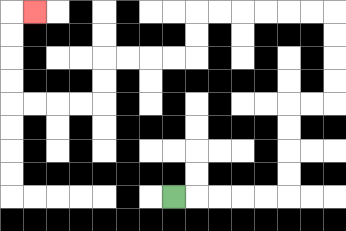{'start': '[7, 8]', 'end': '[1, 0]', 'path_directions': 'R,R,R,R,R,U,U,U,U,R,R,U,U,U,U,L,L,L,L,L,L,D,D,L,L,L,L,D,D,L,L,L,L,U,U,U,U,R', 'path_coordinates': '[[7, 8], [8, 8], [9, 8], [10, 8], [11, 8], [12, 8], [12, 7], [12, 6], [12, 5], [12, 4], [13, 4], [14, 4], [14, 3], [14, 2], [14, 1], [14, 0], [13, 0], [12, 0], [11, 0], [10, 0], [9, 0], [8, 0], [8, 1], [8, 2], [7, 2], [6, 2], [5, 2], [4, 2], [4, 3], [4, 4], [3, 4], [2, 4], [1, 4], [0, 4], [0, 3], [0, 2], [0, 1], [0, 0], [1, 0]]'}